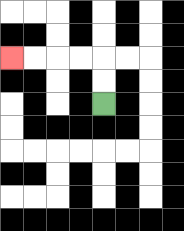{'start': '[4, 4]', 'end': '[0, 2]', 'path_directions': 'U,U,L,L,L,L', 'path_coordinates': '[[4, 4], [4, 3], [4, 2], [3, 2], [2, 2], [1, 2], [0, 2]]'}